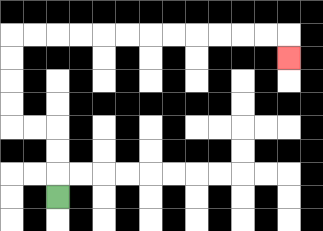{'start': '[2, 8]', 'end': '[12, 2]', 'path_directions': 'U,U,U,L,L,U,U,U,U,R,R,R,R,R,R,R,R,R,R,R,R,D', 'path_coordinates': '[[2, 8], [2, 7], [2, 6], [2, 5], [1, 5], [0, 5], [0, 4], [0, 3], [0, 2], [0, 1], [1, 1], [2, 1], [3, 1], [4, 1], [5, 1], [6, 1], [7, 1], [8, 1], [9, 1], [10, 1], [11, 1], [12, 1], [12, 2]]'}